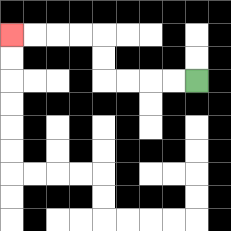{'start': '[8, 3]', 'end': '[0, 1]', 'path_directions': 'L,L,L,L,U,U,L,L,L,L', 'path_coordinates': '[[8, 3], [7, 3], [6, 3], [5, 3], [4, 3], [4, 2], [4, 1], [3, 1], [2, 1], [1, 1], [0, 1]]'}